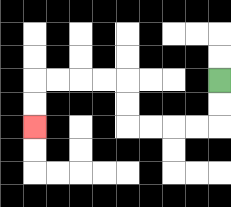{'start': '[9, 3]', 'end': '[1, 5]', 'path_directions': 'D,D,L,L,L,L,U,U,L,L,L,L,D,D', 'path_coordinates': '[[9, 3], [9, 4], [9, 5], [8, 5], [7, 5], [6, 5], [5, 5], [5, 4], [5, 3], [4, 3], [3, 3], [2, 3], [1, 3], [1, 4], [1, 5]]'}